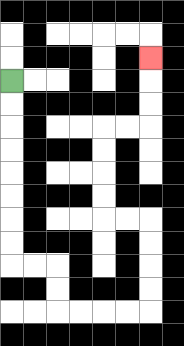{'start': '[0, 3]', 'end': '[6, 2]', 'path_directions': 'D,D,D,D,D,D,D,D,R,R,D,D,R,R,R,R,U,U,U,U,L,L,U,U,U,U,R,R,U,U,U', 'path_coordinates': '[[0, 3], [0, 4], [0, 5], [0, 6], [0, 7], [0, 8], [0, 9], [0, 10], [0, 11], [1, 11], [2, 11], [2, 12], [2, 13], [3, 13], [4, 13], [5, 13], [6, 13], [6, 12], [6, 11], [6, 10], [6, 9], [5, 9], [4, 9], [4, 8], [4, 7], [4, 6], [4, 5], [5, 5], [6, 5], [6, 4], [6, 3], [6, 2]]'}